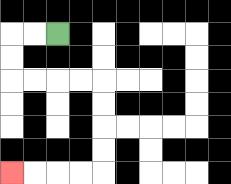{'start': '[2, 1]', 'end': '[0, 7]', 'path_directions': 'L,L,D,D,R,R,R,R,D,D,D,D,L,L,L,L', 'path_coordinates': '[[2, 1], [1, 1], [0, 1], [0, 2], [0, 3], [1, 3], [2, 3], [3, 3], [4, 3], [4, 4], [4, 5], [4, 6], [4, 7], [3, 7], [2, 7], [1, 7], [0, 7]]'}